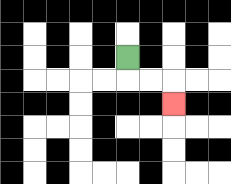{'start': '[5, 2]', 'end': '[7, 4]', 'path_directions': 'D,R,R,D', 'path_coordinates': '[[5, 2], [5, 3], [6, 3], [7, 3], [7, 4]]'}